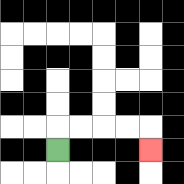{'start': '[2, 6]', 'end': '[6, 6]', 'path_directions': 'U,R,R,R,R,D', 'path_coordinates': '[[2, 6], [2, 5], [3, 5], [4, 5], [5, 5], [6, 5], [6, 6]]'}